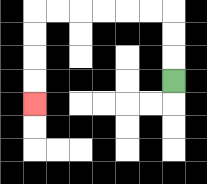{'start': '[7, 3]', 'end': '[1, 4]', 'path_directions': 'U,U,U,L,L,L,L,L,L,D,D,D,D', 'path_coordinates': '[[7, 3], [7, 2], [7, 1], [7, 0], [6, 0], [5, 0], [4, 0], [3, 0], [2, 0], [1, 0], [1, 1], [1, 2], [1, 3], [1, 4]]'}